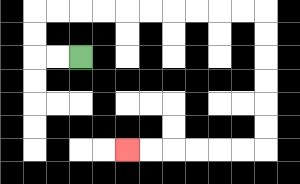{'start': '[3, 2]', 'end': '[5, 6]', 'path_directions': 'L,L,U,U,R,R,R,R,R,R,R,R,R,R,D,D,D,D,D,D,L,L,L,L,L,L', 'path_coordinates': '[[3, 2], [2, 2], [1, 2], [1, 1], [1, 0], [2, 0], [3, 0], [4, 0], [5, 0], [6, 0], [7, 0], [8, 0], [9, 0], [10, 0], [11, 0], [11, 1], [11, 2], [11, 3], [11, 4], [11, 5], [11, 6], [10, 6], [9, 6], [8, 6], [7, 6], [6, 6], [5, 6]]'}